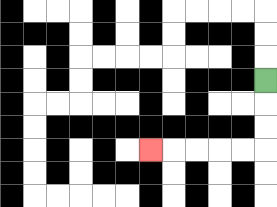{'start': '[11, 3]', 'end': '[6, 6]', 'path_directions': 'D,D,D,L,L,L,L,L', 'path_coordinates': '[[11, 3], [11, 4], [11, 5], [11, 6], [10, 6], [9, 6], [8, 6], [7, 6], [6, 6]]'}